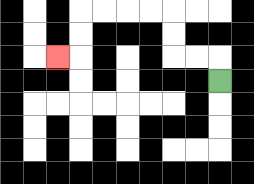{'start': '[9, 3]', 'end': '[2, 2]', 'path_directions': 'U,L,L,U,U,L,L,L,L,D,D,L', 'path_coordinates': '[[9, 3], [9, 2], [8, 2], [7, 2], [7, 1], [7, 0], [6, 0], [5, 0], [4, 0], [3, 0], [3, 1], [3, 2], [2, 2]]'}